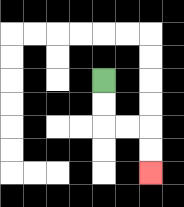{'start': '[4, 3]', 'end': '[6, 7]', 'path_directions': 'D,D,R,R,D,D', 'path_coordinates': '[[4, 3], [4, 4], [4, 5], [5, 5], [6, 5], [6, 6], [6, 7]]'}